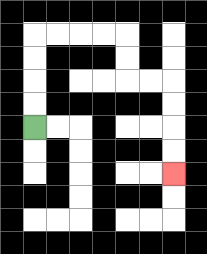{'start': '[1, 5]', 'end': '[7, 7]', 'path_directions': 'U,U,U,U,R,R,R,R,D,D,R,R,D,D,D,D', 'path_coordinates': '[[1, 5], [1, 4], [1, 3], [1, 2], [1, 1], [2, 1], [3, 1], [4, 1], [5, 1], [5, 2], [5, 3], [6, 3], [7, 3], [7, 4], [7, 5], [7, 6], [7, 7]]'}